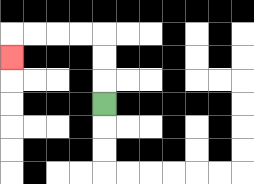{'start': '[4, 4]', 'end': '[0, 2]', 'path_directions': 'U,U,U,L,L,L,L,D', 'path_coordinates': '[[4, 4], [4, 3], [4, 2], [4, 1], [3, 1], [2, 1], [1, 1], [0, 1], [0, 2]]'}